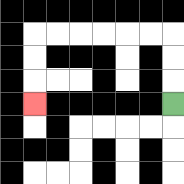{'start': '[7, 4]', 'end': '[1, 4]', 'path_directions': 'U,U,U,L,L,L,L,L,L,D,D,D', 'path_coordinates': '[[7, 4], [7, 3], [7, 2], [7, 1], [6, 1], [5, 1], [4, 1], [3, 1], [2, 1], [1, 1], [1, 2], [1, 3], [1, 4]]'}